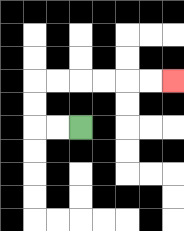{'start': '[3, 5]', 'end': '[7, 3]', 'path_directions': 'L,L,U,U,R,R,R,R,R,R', 'path_coordinates': '[[3, 5], [2, 5], [1, 5], [1, 4], [1, 3], [2, 3], [3, 3], [4, 3], [5, 3], [6, 3], [7, 3]]'}